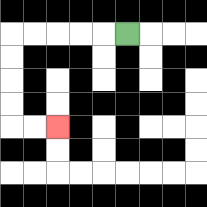{'start': '[5, 1]', 'end': '[2, 5]', 'path_directions': 'L,L,L,L,L,D,D,D,D,R,R', 'path_coordinates': '[[5, 1], [4, 1], [3, 1], [2, 1], [1, 1], [0, 1], [0, 2], [0, 3], [0, 4], [0, 5], [1, 5], [2, 5]]'}